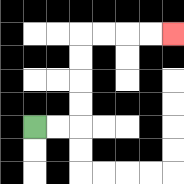{'start': '[1, 5]', 'end': '[7, 1]', 'path_directions': 'R,R,U,U,U,U,R,R,R,R', 'path_coordinates': '[[1, 5], [2, 5], [3, 5], [3, 4], [3, 3], [3, 2], [3, 1], [4, 1], [5, 1], [6, 1], [7, 1]]'}